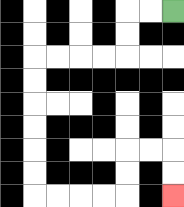{'start': '[7, 0]', 'end': '[7, 8]', 'path_directions': 'L,L,D,D,L,L,L,L,D,D,D,D,D,D,R,R,R,R,U,U,R,R,D,D', 'path_coordinates': '[[7, 0], [6, 0], [5, 0], [5, 1], [5, 2], [4, 2], [3, 2], [2, 2], [1, 2], [1, 3], [1, 4], [1, 5], [1, 6], [1, 7], [1, 8], [2, 8], [3, 8], [4, 8], [5, 8], [5, 7], [5, 6], [6, 6], [7, 6], [7, 7], [7, 8]]'}